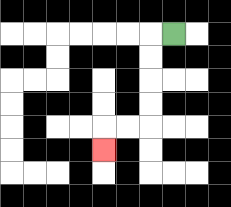{'start': '[7, 1]', 'end': '[4, 6]', 'path_directions': 'L,D,D,D,D,L,L,D', 'path_coordinates': '[[7, 1], [6, 1], [6, 2], [6, 3], [6, 4], [6, 5], [5, 5], [4, 5], [4, 6]]'}